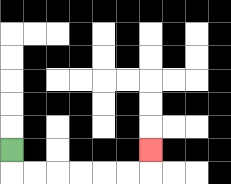{'start': '[0, 6]', 'end': '[6, 6]', 'path_directions': 'D,R,R,R,R,R,R,U', 'path_coordinates': '[[0, 6], [0, 7], [1, 7], [2, 7], [3, 7], [4, 7], [5, 7], [6, 7], [6, 6]]'}